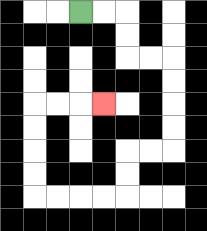{'start': '[3, 0]', 'end': '[4, 4]', 'path_directions': 'R,R,D,D,R,R,D,D,D,D,L,L,D,D,L,L,L,L,U,U,U,U,R,R,R', 'path_coordinates': '[[3, 0], [4, 0], [5, 0], [5, 1], [5, 2], [6, 2], [7, 2], [7, 3], [7, 4], [7, 5], [7, 6], [6, 6], [5, 6], [5, 7], [5, 8], [4, 8], [3, 8], [2, 8], [1, 8], [1, 7], [1, 6], [1, 5], [1, 4], [2, 4], [3, 4], [4, 4]]'}